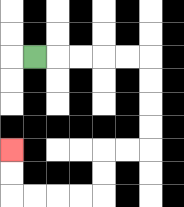{'start': '[1, 2]', 'end': '[0, 6]', 'path_directions': 'R,R,R,R,R,D,D,D,D,L,L,D,D,L,L,L,L,U,U', 'path_coordinates': '[[1, 2], [2, 2], [3, 2], [4, 2], [5, 2], [6, 2], [6, 3], [6, 4], [6, 5], [6, 6], [5, 6], [4, 6], [4, 7], [4, 8], [3, 8], [2, 8], [1, 8], [0, 8], [0, 7], [0, 6]]'}